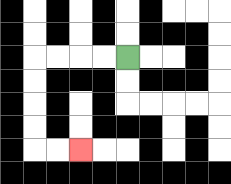{'start': '[5, 2]', 'end': '[3, 6]', 'path_directions': 'L,L,L,L,D,D,D,D,R,R', 'path_coordinates': '[[5, 2], [4, 2], [3, 2], [2, 2], [1, 2], [1, 3], [1, 4], [1, 5], [1, 6], [2, 6], [3, 6]]'}